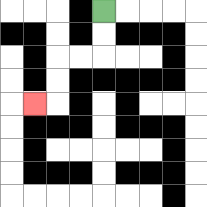{'start': '[4, 0]', 'end': '[1, 4]', 'path_directions': 'D,D,L,L,D,D,L', 'path_coordinates': '[[4, 0], [4, 1], [4, 2], [3, 2], [2, 2], [2, 3], [2, 4], [1, 4]]'}